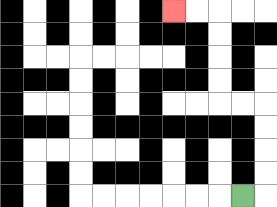{'start': '[10, 8]', 'end': '[7, 0]', 'path_directions': 'R,U,U,U,U,L,L,U,U,U,U,L,L', 'path_coordinates': '[[10, 8], [11, 8], [11, 7], [11, 6], [11, 5], [11, 4], [10, 4], [9, 4], [9, 3], [9, 2], [9, 1], [9, 0], [8, 0], [7, 0]]'}